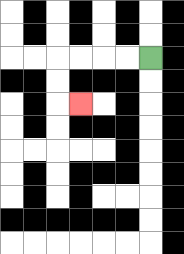{'start': '[6, 2]', 'end': '[3, 4]', 'path_directions': 'L,L,L,L,D,D,R', 'path_coordinates': '[[6, 2], [5, 2], [4, 2], [3, 2], [2, 2], [2, 3], [2, 4], [3, 4]]'}